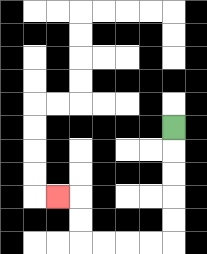{'start': '[7, 5]', 'end': '[2, 8]', 'path_directions': 'D,D,D,D,D,L,L,L,L,U,U,L', 'path_coordinates': '[[7, 5], [7, 6], [7, 7], [7, 8], [7, 9], [7, 10], [6, 10], [5, 10], [4, 10], [3, 10], [3, 9], [3, 8], [2, 8]]'}